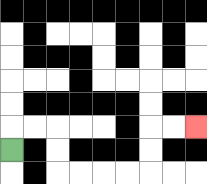{'start': '[0, 6]', 'end': '[8, 5]', 'path_directions': 'U,R,R,D,D,R,R,R,R,U,U,R,R', 'path_coordinates': '[[0, 6], [0, 5], [1, 5], [2, 5], [2, 6], [2, 7], [3, 7], [4, 7], [5, 7], [6, 7], [6, 6], [6, 5], [7, 5], [8, 5]]'}